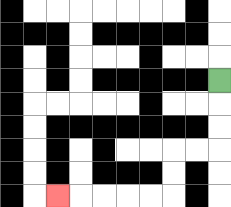{'start': '[9, 3]', 'end': '[2, 8]', 'path_directions': 'D,D,D,L,L,D,D,L,L,L,L,L', 'path_coordinates': '[[9, 3], [9, 4], [9, 5], [9, 6], [8, 6], [7, 6], [7, 7], [7, 8], [6, 8], [5, 8], [4, 8], [3, 8], [2, 8]]'}